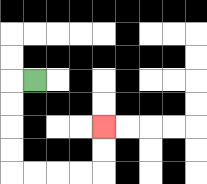{'start': '[1, 3]', 'end': '[4, 5]', 'path_directions': 'L,D,D,D,D,R,R,R,R,U,U', 'path_coordinates': '[[1, 3], [0, 3], [0, 4], [0, 5], [0, 6], [0, 7], [1, 7], [2, 7], [3, 7], [4, 7], [4, 6], [4, 5]]'}